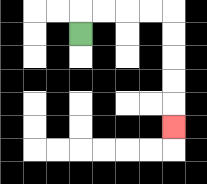{'start': '[3, 1]', 'end': '[7, 5]', 'path_directions': 'U,R,R,R,R,D,D,D,D,D', 'path_coordinates': '[[3, 1], [3, 0], [4, 0], [5, 0], [6, 0], [7, 0], [7, 1], [7, 2], [7, 3], [7, 4], [7, 5]]'}